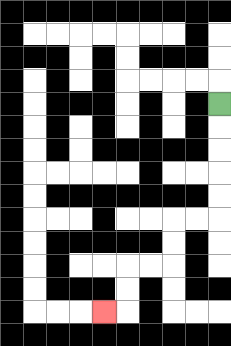{'start': '[9, 4]', 'end': '[4, 13]', 'path_directions': 'D,D,D,D,D,L,L,D,D,L,L,D,D,L', 'path_coordinates': '[[9, 4], [9, 5], [9, 6], [9, 7], [9, 8], [9, 9], [8, 9], [7, 9], [7, 10], [7, 11], [6, 11], [5, 11], [5, 12], [5, 13], [4, 13]]'}